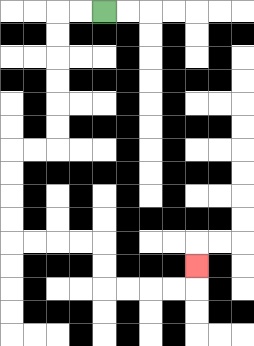{'start': '[4, 0]', 'end': '[8, 11]', 'path_directions': 'L,L,D,D,D,D,D,D,L,L,D,D,D,D,R,R,R,R,D,D,R,R,R,R,U', 'path_coordinates': '[[4, 0], [3, 0], [2, 0], [2, 1], [2, 2], [2, 3], [2, 4], [2, 5], [2, 6], [1, 6], [0, 6], [0, 7], [0, 8], [0, 9], [0, 10], [1, 10], [2, 10], [3, 10], [4, 10], [4, 11], [4, 12], [5, 12], [6, 12], [7, 12], [8, 12], [8, 11]]'}